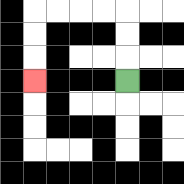{'start': '[5, 3]', 'end': '[1, 3]', 'path_directions': 'U,U,U,L,L,L,L,D,D,D', 'path_coordinates': '[[5, 3], [5, 2], [5, 1], [5, 0], [4, 0], [3, 0], [2, 0], [1, 0], [1, 1], [1, 2], [1, 3]]'}